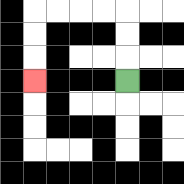{'start': '[5, 3]', 'end': '[1, 3]', 'path_directions': 'U,U,U,L,L,L,L,D,D,D', 'path_coordinates': '[[5, 3], [5, 2], [5, 1], [5, 0], [4, 0], [3, 0], [2, 0], [1, 0], [1, 1], [1, 2], [1, 3]]'}